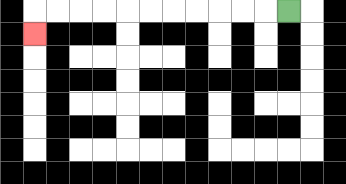{'start': '[12, 0]', 'end': '[1, 1]', 'path_directions': 'L,L,L,L,L,L,L,L,L,L,L,D', 'path_coordinates': '[[12, 0], [11, 0], [10, 0], [9, 0], [8, 0], [7, 0], [6, 0], [5, 0], [4, 0], [3, 0], [2, 0], [1, 0], [1, 1]]'}